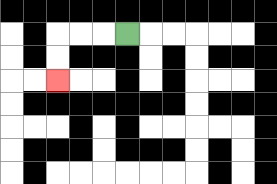{'start': '[5, 1]', 'end': '[2, 3]', 'path_directions': 'L,L,L,D,D', 'path_coordinates': '[[5, 1], [4, 1], [3, 1], [2, 1], [2, 2], [2, 3]]'}